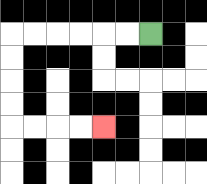{'start': '[6, 1]', 'end': '[4, 5]', 'path_directions': 'L,L,L,L,L,L,D,D,D,D,R,R,R,R', 'path_coordinates': '[[6, 1], [5, 1], [4, 1], [3, 1], [2, 1], [1, 1], [0, 1], [0, 2], [0, 3], [0, 4], [0, 5], [1, 5], [2, 5], [3, 5], [4, 5]]'}